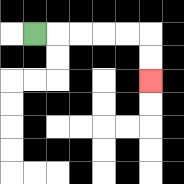{'start': '[1, 1]', 'end': '[6, 3]', 'path_directions': 'R,R,R,R,R,D,D', 'path_coordinates': '[[1, 1], [2, 1], [3, 1], [4, 1], [5, 1], [6, 1], [6, 2], [6, 3]]'}